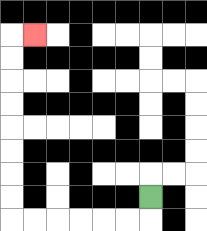{'start': '[6, 8]', 'end': '[1, 1]', 'path_directions': 'D,L,L,L,L,L,L,U,U,U,U,U,U,U,U,R', 'path_coordinates': '[[6, 8], [6, 9], [5, 9], [4, 9], [3, 9], [2, 9], [1, 9], [0, 9], [0, 8], [0, 7], [0, 6], [0, 5], [0, 4], [0, 3], [0, 2], [0, 1], [1, 1]]'}